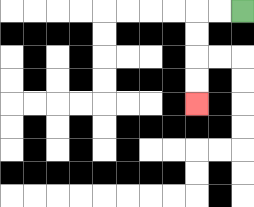{'start': '[10, 0]', 'end': '[8, 4]', 'path_directions': 'L,L,D,D,D,D', 'path_coordinates': '[[10, 0], [9, 0], [8, 0], [8, 1], [8, 2], [8, 3], [8, 4]]'}